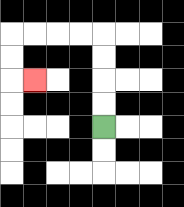{'start': '[4, 5]', 'end': '[1, 3]', 'path_directions': 'U,U,U,U,L,L,L,L,D,D,R', 'path_coordinates': '[[4, 5], [4, 4], [4, 3], [4, 2], [4, 1], [3, 1], [2, 1], [1, 1], [0, 1], [0, 2], [0, 3], [1, 3]]'}